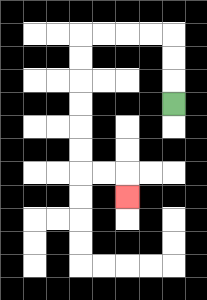{'start': '[7, 4]', 'end': '[5, 8]', 'path_directions': 'U,U,U,L,L,L,L,D,D,D,D,D,D,R,R,D', 'path_coordinates': '[[7, 4], [7, 3], [7, 2], [7, 1], [6, 1], [5, 1], [4, 1], [3, 1], [3, 2], [3, 3], [3, 4], [3, 5], [3, 6], [3, 7], [4, 7], [5, 7], [5, 8]]'}